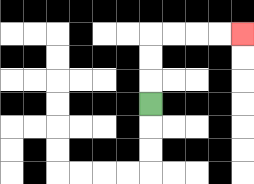{'start': '[6, 4]', 'end': '[10, 1]', 'path_directions': 'U,U,U,R,R,R,R', 'path_coordinates': '[[6, 4], [6, 3], [6, 2], [6, 1], [7, 1], [8, 1], [9, 1], [10, 1]]'}